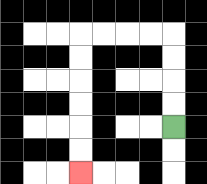{'start': '[7, 5]', 'end': '[3, 7]', 'path_directions': 'U,U,U,U,L,L,L,L,D,D,D,D,D,D', 'path_coordinates': '[[7, 5], [7, 4], [7, 3], [7, 2], [7, 1], [6, 1], [5, 1], [4, 1], [3, 1], [3, 2], [3, 3], [3, 4], [3, 5], [3, 6], [3, 7]]'}